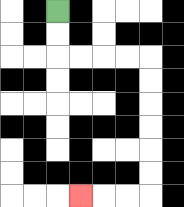{'start': '[2, 0]', 'end': '[3, 8]', 'path_directions': 'D,D,R,R,R,R,D,D,D,D,D,D,L,L,L', 'path_coordinates': '[[2, 0], [2, 1], [2, 2], [3, 2], [4, 2], [5, 2], [6, 2], [6, 3], [6, 4], [6, 5], [6, 6], [6, 7], [6, 8], [5, 8], [4, 8], [3, 8]]'}